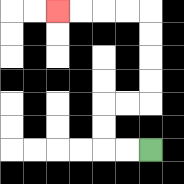{'start': '[6, 6]', 'end': '[2, 0]', 'path_directions': 'L,L,U,U,R,R,U,U,U,U,L,L,L,L', 'path_coordinates': '[[6, 6], [5, 6], [4, 6], [4, 5], [4, 4], [5, 4], [6, 4], [6, 3], [6, 2], [6, 1], [6, 0], [5, 0], [4, 0], [3, 0], [2, 0]]'}